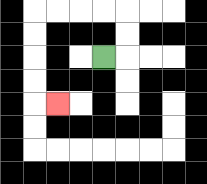{'start': '[4, 2]', 'end': '[2, 4]', 'path_directions': 'R,U,U,L,L,L,L,D,D,D,D,R', 'path_coordinates': '[[4, 2], [5, 2], [5, 1], [5, 0], [4, 0], [3, 0], [2, 0], [1, 0], [1, 1], [1, 2], [1, 3], [1, 4], [2, 4]]'}